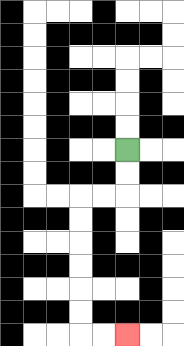{'start': '[5, 6]', 'end': '[5, 14]', 'path_directions': 'D,D,L,L,D,D,D,D,D,D,R,R', 'path_coordinates': '[[5, 6], [5, 7], [5, 8], [4, 8], [3, 8], [3, 9], [3, 10], [3, 11], [3, 12], [3, 13], [3, 14], [4, 14], [5, 14]]'}